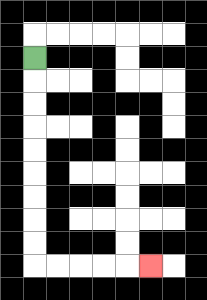{'start': '[1, 2]', 'end': '[6, 11]', 'path_directions': 'D,D,D,D,D,D,D,D,D,R,R,R,R,R', 'path_coordinates': '[[1, 2], [1, 3], [1, 4], [1, 5], [1, 6], [1, 7], [1, 8], [1, 9], [1, 10], [1, 11], [2, 11], [3, 11], [4, 11], [5, 11], [6, 11]]'}